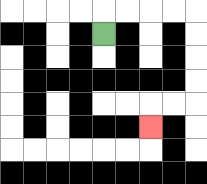{'start': '[4, 1]', 'end': '[6, 5]', 'path_directions': 'U,R,R,R,R,D,D,D,D,L,L,D', 'path_coordinates': '[[4, 1], [4, 0], [5, 0], [6, 0], [7, 0], [8, 0], [8, 1], [8, 2], [8, 3], [8, 4], [7, 4], [6, 4], [6, 5]]'}